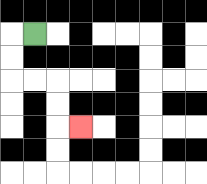{'start': '[1, 1]', 'end': '[3, 5]', 'path_directions': 'L,D,D,R,R,D,D,R', 'path_coordinates': '[[1, 1], [0, 1], [0, 2], [0, 3], [1, 3], [2, 3], [2, 4], [2, 5], [3, 5]]'}